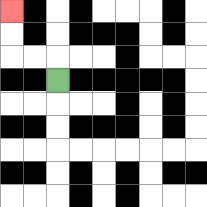{'start': '[2, 3]', 'end': '[0, 0]', 'path_directions': 'U,L,L,U,U', 'path_coordinates': '[[2, 3], [2, 2], [1, 2], [0, 2], [0, 1], [0, 0]]'}